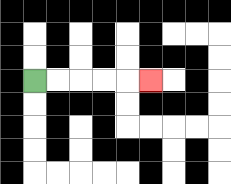{'start': '[1, 3]', 'end': '[6, 3]', 'path_directions': 'R,R,R,R,R', 'path_coordinates': '[[1, 3], [2, 3], [3, 3], [4, 3], [5, 3], [6, 3]]'}